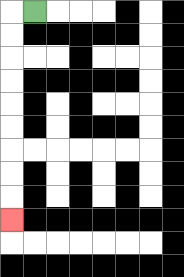{'start': '[1, 0]', 'end': '[0, 9]', 'path_directions': 'L,D,D,D,D,D,D,D,D,D', 'path_coordinates': '[[1, 0], [0, 0], [0, 1], [0, 2], [0, 3], [0, 4], [0, 5], [0, 6], [0, 7], [0, 8], [0, 9]]'}